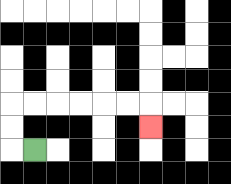{'start': '[1, 6]', 'end': '[6, 5]', 'path_directions': 'L,U,U,R,R,R,R,R,R,D', 'path_coordinates': '[[1, 6], [0, 6], [0, 5], [0, 4], [1, 4], [2, 4], [3, 4], [4, 4], [5, 4], [6, 4], [6, 5]]'}